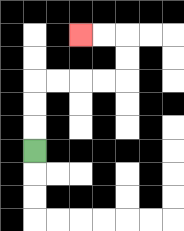{'start': '[1, 6]', 'end': '[3, 1]', 'path_directions': 'U,U,U,R,R,R,R,U,U,L,L', 'path_coordinates': '[[1, 6], [1, 5], [1, 4], [1, 3], [2, 3], [3, 3], [4, 3], [5, 3], [5, 2], [5, 1], [4, 1], [3, 1]]'}